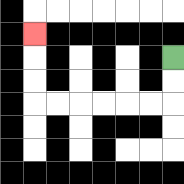{'start': '[7, 2]', 'end': '[1, 1]', 'path_directions': 'D,D,L,L,L,L,L,L,U,U,U', 'path_coordinates': '[[7, 2], [7, 3], [7, 4], [6, 4], [5, 4], [4, 4], [3, 4], [2, 4], [1, 4], [1, 3], [1, 2], [1, 1]]'}